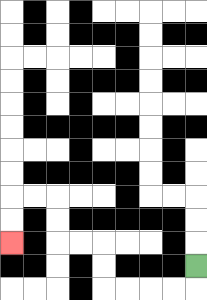{'start': '[8, 11]', 'end': '[0, 10]', 'path_directions': 'D,L,L,L,L,U,U,L,L,U,U,L,L,D,D', 'path_coordinates': '[[8, 11], [8, 12], [7, 12], [6, 12], [5, 12], [4, 12], [4, 11], [4, 10], [3, 10], [2, 10], [2, 9], [2, 8], [1, 8], [0, 8], [0, 9], [0, 10]]'}